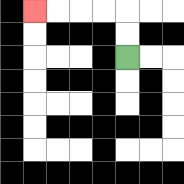{'start': '[5, 2]', 'end': '[1, 0]', 'path_directions': 'U,U,L,L,L,L', 'path_coordinates': '[[5, 2], [5, 1], [5, 0], [4, 0], [3, 0], [2, 0], [1, 0]]'}